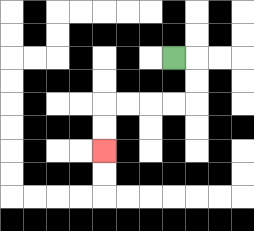{'start': '[7, 2]', 'end': '[4, 6]', 'path_directions': 'R,D,D,L,L,L,L,D,D', 'path_coordinates': '[[7, 2], [8, 2], [8, 3], [8, 4], [7, 4], [6, 4], [5, 4], [4, 4], [4, 5], [4, 6]]'}